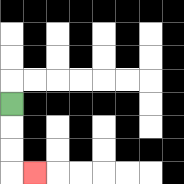{'start': '[0, 4]', 'end': '[1, 7]', 'path_directions': 'D,D,D,R', 'path_coordinates': '[[0, 4], [0, 5], [0, 6], [0, 7], [1, 7]]'}